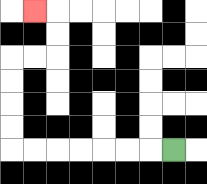{'start': '[7, 6]', 'end': '[1, 0]', 'path_directions': 'L,L,L,L,L,L,L,U,U,U,U,R,R,U,U,L', 'path_coordinates': '[[7, 6], [6, 6], [5, 6], [4, 6], [3, 6], [2, 6], [1, 6], [0, 6], [0, 5], [0, 4], [0, 3], [0, 2], [1, 2], [2, 2], [2, 1], [2, 0], [1, 0]]'}